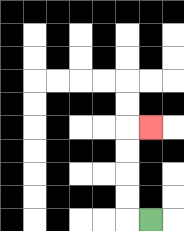{'start': '[6, 9]', 'end': '[6, 5]', 'path_directions': 'L,U,U,U,U,R', 'path_coordinates': '[[6, 9], [5, 9], [5, 8], [5, 7], [5, 6], [5, 5], [6, 5]]'}